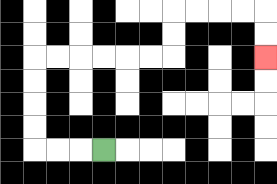{'start': '[4, 6]', 'end': '[11, 2]', 'path_directions': 'L,L,L,U,U,U,U,R,R,R,R,R,R,U,U,R,R,R,R,D,D', 'path_coordinates': '[[4, 6], [3, 6], [2, 6], [1, 6], [1, 5], [1, 4], [1, 3], [1, 2], [2, 2], [3, 2], [4, 2], [5, 2], [6, 2], [7, 2], [7, 1], [7, 0], [8, 0], [9, 0], [10, 0], [11, 0], [11, 1], [11, 2]]'}